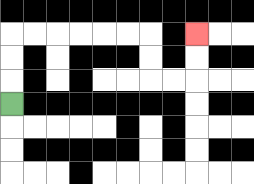{'start': '[0, 4]', 'end': '[8, 1]', 'path_directions': 'U,U,U,R,R,R,R,R,R,D,D,R,R,U,U', 'path_coordinates': '[[0, 4], [0, 3], [0, 2], [0, 1], [1, 1], [2, 1], [3, 1], [4, 1], [5, 1], [6, 1], [6, 2], [6, 3], [7, 3], [8, 3], [8, 2], [8, 1]]'}